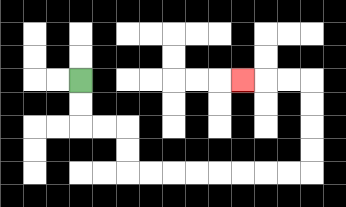{'start': '[3, 3]', 'end': '[10, 3]', 'path_directions': 'D,D,R,R,D,D,R,R,R,R,R,R,R,R,U,U,U,U,L,L,L', 'path_coordinates': '[[3, 3], [3, 4], [3, 5], [4, 5], [5, 5], [5, 6], [5, 7], [6, 7], [7, 7], [8, 7], [9, 7], [10, 7], [11, 7], [12, 7], [13, 7], [13, 6], [13, 5], [13, 4], [13, 3], [12, 3], [11, 3], [10, 3]]'}